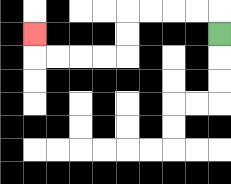{'start': '[9, 1]', 'end': '[1, 1]', 'path_directions': 'U,L,L,L,L,D,D,L,L,L,L,U', 'path_coordinates': '[[9, 1], [9, 0], [8, 0], [7, 0], [6, 0], [5, 0], [5, 1], [5, 2], [4, 2], [3, 2], [2, 2], [1, 2], [1, 1]]'}